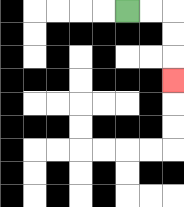{'start': '[5, 0]', 'end': '[7, 3]', 'path_directions': 'R,R,D,D,D', 'path_coordinates': '[[5, 0], [6, 0], [7, 0], [7, 1], [7, 2], [7, 3]]'}